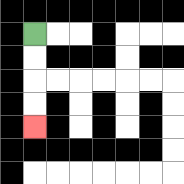{'start': '[1, 1]', 'end': '[1, 5]', 'path_directions': 'D,D,D,D', 'path_coordinates': '[[1, 1], [1, 2], [1, 3], [1, 4], [1, 5]]'}